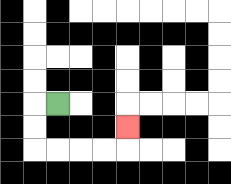{'start': '[2, 4]', 'end': '[5, 5]', 'path_directions': 'L,D,D,R,R,R,R,U', 'path_coordinates': '[[2, 4], [1, 4], [1, 5], [1, 6], [2, 6], [3, 6], [4, 6], [5, 6], [5, 5]]'}